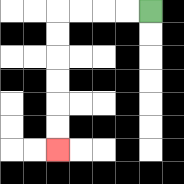{'start': '[6, 0]', 'end': '[2, 6]', 'path_directions': 'L,L,L,L,D,D,D,D,D,D', 'path_coordinates': '[[6, 0], [5, 0], [4, 0], [3, 0], [2, 0], [2, 1], [2, 2], [2, 3], [2, 4], [2, 5], [2, 6]]'}